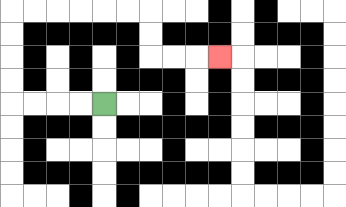{'start': '[4, 4]', 'end': '[9, 2]', 'path_directions': 'L,L,L,L,U,U,U,U,R,R,R,R,R,R,D,D,R,R,R', 'path_coordinates': '[[4, 4], [3, 4], [2, 4], [1, 4], [0, 4], [0, 3], [0, 2], [0, 1], [0, 0], [1, 0], [2, 0], [3, 0], [4, 0], [5, 0], [6, 0], [6, 1], [6, 2], [7, 2], [8, 2], [9, 2]]'}